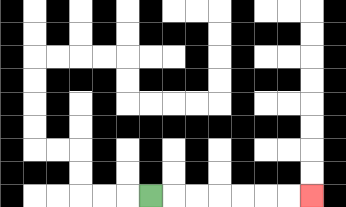{'start': '[6, 8]', 'end': '[13, 8]', 'path_directions': 'R,R,R,R,R,R,R', 'path_coordinates': '[[6, 8], [7, 8], [8, 8], [9, 8], [10, 8], [11, 8], [12, 8], [13, 8]]'}